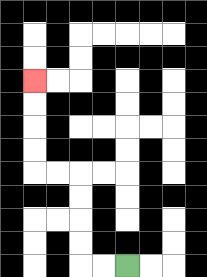{'start': '[5, 11]', 'end': '[1, 3]', 'path_directions': 'L,L,U,U,U,U,L,L,U,U,U,U', 'path_coordinates': '[[5, 11], [4, 11], [3, 11], [3, 10], [3, 9], [3, 8], [3, 7], [2, 7], [1, 7], [1, 6], [1, 5], [1, 4], [1, 3]]'}